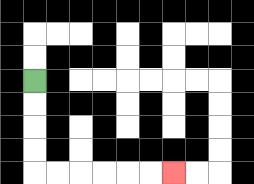{'start': '[1, 3]', 'end': '[7, 7]', 'path_directions': 'D,D,D,D,R,R,R,R,R,R', 'path_coordinates': '[[1, 3], [1, 4], [1, 5], [1, 6], [1, 7], [2, 7], [3, 7], [4, 7], [5, 7], [6, 7], [7, 7]]'}